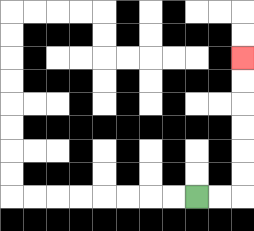{'start': '[8, 8]', 'end': '[10, 2]', 'path_directions': 'R,R,U,U,U,U,U,U', 'path_coordinates': '[[8, 8], [9, 8], [10, 8], [10, 7], [10, 6], [10, 5], [10, 4], [10, 3], [10, 2]]'}